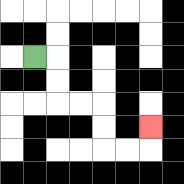{'start': '[1, 2]', 'end': '[6, 5]', 'path_directions': 'R,D,D,R,R,D,D,R,R,U', 'path_coordinates': '[[1, 2], [2, 2], [2, 3], [2, 4], [3, 4], [4, 4], [4, 5], [4, 6], [5, 6], [6, 6], [6, 5]]'}